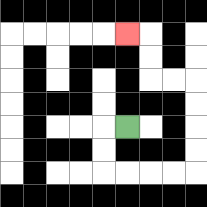{'start': '[5, 5]', 'end': '[5, 1]', 'path_directions': 'L,D,D,R,R,R,R,U,U,U,U,L,L,U,U,L', 'path_coordinates': '[[5, 5], [4, 5], [4, 6], [4, 7], [5, 7], [6, 7], [7, 7], [8, 7], [8, 6], [8, 5], [8, 4], [8, 3], [7, 3], [6, 3], [6, 2], [6, 1], [5, 1]]'}